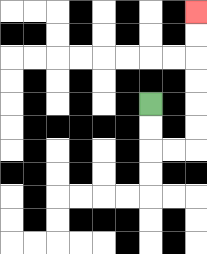{'start': '[6, 4]', 'end': '[8, 0]', 'path_directions': 'D,D,R,R,U,U,U,U,U,U', 'path_coordinates': '[[6, 4], [6, 5], [6, 6], [7, 6], [8, 6], [8, 5], [8, 4], [8, 3], [8, 2], [8, 1], [8, 0]]'}